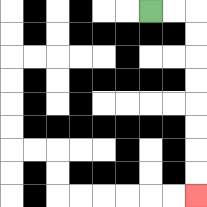{'start': '[6, 0]', 'end': '[8, 8]', 'path_directions': 'R,R,D,D,D,D,D,D,D,D', 'path_coordinates': '[[6, 0], [7, 0], [8, 0], [8, 1], [8, 2], [8, 3], [8, 4], [8, 5], [8, 6], [8, 7], [8, 8]]'}